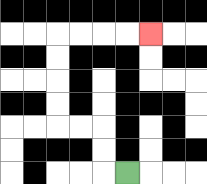{'start': '[5, 7]', 'end': '[6, 1]', 'path_directions': 'L,U,U,L,L,U,U,U,U,R,R,R,R', 'path_coordinates': '[[5, 7], [4, 7], [4, 6], [4, 5], [3, 5], [2, 5], [2, 4], [2, 3], [2, 2], [2, 1], [3, 1], [4, 1], [5, 1], [6, 1]]'}